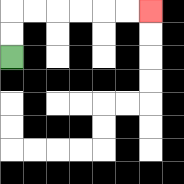{'start': '[0, 2]', 'end': '[6, 0]', 'path_directions': 'U,U,R,R,R,R,R,R', 'path_coordinates': '[[0, 2], [0, 1], [0, 0], [1, 0], [2, 0], [3, 0], [4, 0], [5, 0], [6, 0]]'}